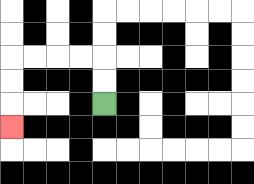{'start': '[4, 4]', 'end': '[0, 5]', 'path_directions': 'U,U,L,L,L,L,D,D,D', 'path_coordinates': '[[4, 4], [4, 3], [4, 2], [3, 2], [2, 2], [1, 2], [0, 2], [0, 3], [0, 4], [0, 5]]'}